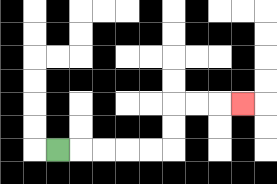{'start': '[2, 6]', 'end': '[10, 4]', 'path_directions': 'R,R,R,R,R,U,U,R,R,R', 'path_coordinates': '[[2, 6], [3, 6], [4, 6], [5, 6], [6, 6], [7, 6], [7, 5], [7, 4], [8, 4], [9, 4], [10, 4]]'}